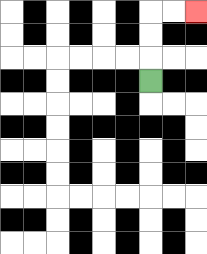{'start': '[6, 3]', 'end': '[8, 0]', 'path_directions': 'U,U,U,R,R', 'path_coordinates': '[[6, 3], [6, 2], [6, 1], [6, 0], [7, 0], [8, 0]]'}